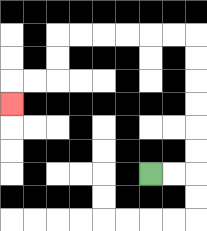{'start': '[6, 7]', 'end': '[0, 4]', 'path_directions': 'R,R,U,U,U,U,U,U,L,L,L,L,L,L,D,D,L,L,D', 'path_coordinates': '[[6, 7], [7, 7], [8, 7], [8, 6], [8, 5], [8, 4], [8, 3], [8, 2], [8, 1], [7, 1], [6, 1], [5, 1], [4, 1], [3, 1], [2, 1], [2, 2], [2, 3], [1, 3], [0, 3], [0, 4]]'}